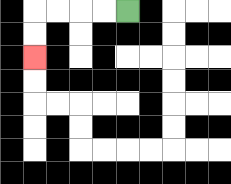{'start': '[5, 0]', 'end': '[1, 2]', 'path_directions': 'L,L,L,L,D,D', 'path_coordinates': '[[5, 0], [4, 0], [3, 0], [2, 0], [1, 0], [1, 1], [1, 2]]'}